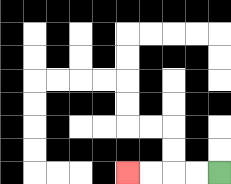{'start': '[9, 7]', 'end': '[5, 7]', 'path_directions': 'L,L,L,L', 'path_coordinates': '[[9, 7], [8, 7], [7, 7], [6, 7], [5, 7]]'}